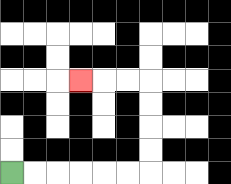{'start': '[0, 7]', 'end': '[3, 3]', 'path_directions': 'R,R,R,R,R,R,U,U,U,U,L,L,L', 'path_coordinates': '[[0, 7], [1, 7], [2, 7], [3, 7], [4, 7], [5, 7], [6, 7], [6, 6], [6, 5], [6, 4], [6, 3], [5, 3], [4, 3], [3, 3]]'}